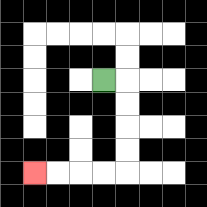{'start': '[4, 3]', 'end': '[1, 7]', 'path_directions': 'R,D,D,D,D,L,L,L,L', 'path_coordinates': '[[4, 3], [5, 3], [5, 4], [5, 5], [5, 6], [5, 7], [4, 7], [3, 7], [2, 7], [1, 7]]'}